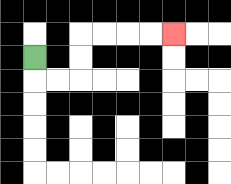{'start': '[1, 2]', 'end': '[7, 1]', 'path_directions': 'D,R,R,U,U,R,R,R,R', 'path_coordinates': '[[1, 2], [1, 3], [2, 3], [3, 3], [3, 2], [3, 1], [4, 1], [5, 1], [6, 1], [7, 1]]'}